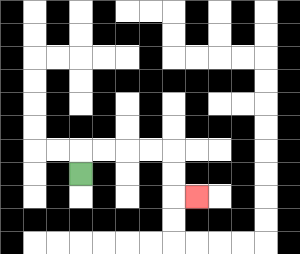{'start': '[3, 7]', 'end': '[8, 8]', 'path_directions': 'U,R,R,R,R,D,D,R', 'path_coordinates': '[[3, 7], [3, 6], [4, 6], [5, 6], [6, 6], [7, 6], [7, 7], [7, 8], [8, 8]]'}